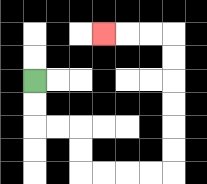{'start': '[1, 3]', 'end': '[4, 1]', 'path_directions': 'D,D,R,R,D,D,R,R,R,R,U,U,U,U,U,U,L,L,L', 'path_coordinates': '[[1, 3], [1, 4], [1, 5], [2, 5], [3, 5], [3, 6], [3, 7], [4, 7], [5, 7], [6, 7], [7, 7], [7, 6], [7, 5], [7, 4], [7, 3], [7, 2], [7, 1], [6, 1], [5, 1], [4, 1]]'}